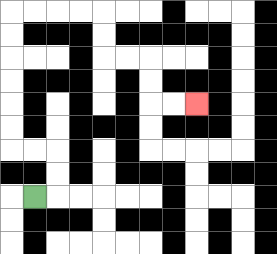{'start': '[1, 8]', 'end': '[8, 4]', 'path_directions': 'R,U,U,L,L,U,U,U,U,U,U,R,R,R,R,D,D,R,R,D,D,R,R', 'path_coordinates': '[[1, 8], [2, 8], [2, 7], [2, 6], [1, 6], [0, 6], [0, 5], [0, 4], [0, 3], [0, 2], [0, 1], [0, 0], [1, 0], [2, 0], [3, 0], [4, 0], [4, 1], [4, 2], [5, 2], [6, 2], [6, 3], [6, 4], [7, 4], [8, 4]]'}